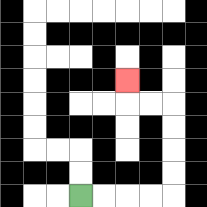{'start': '[3, 8]', 'end': '[5, 3]', 'path_directions': 'R,R,R,R,U,U,U,U,L,L,U', 'path_coordinates': '[[3, 8], [4, 8], [5, 8], [6, 8], [7, 8], [7, 7], [7, 6], [7, 5], [7, 4], [6, 4], [5, 4], [5, 3]]'}